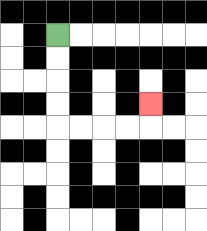{'start': '[2, 1]', 'end': '[6, 4]', 'path_directions': 'D,D,D,D,R,R,R,R,U', 'path_coordinates': '[[2, 1], [2, 2], [2, 3], [2, 4], [2, 5], [3, 5], [4, 5], [5, 5], [6, 5], [6, 4]]'}